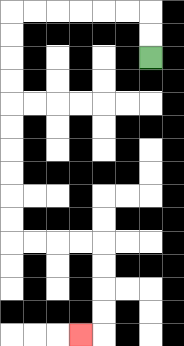{'start': '[6, 2]', 'end': '[3, 14]', 'path_directions': 'U,U,L,L,L,L,L,L,D,D,D,D,D,D,D,D,D,D,R,R,R,R,D,D,D,D,L', 'path_coordinates': '[[6, 2], [6, 1], [6, 0], [5, 0], [4, 0], [3, 0], [2, 0], [1, 0], [0, 0], [0, 1], [0, 2], [0, 3], [0, 4], [0, 5], [0, 6], [0, 7], [0, 8], [0, 9], [0, 10], [1, 10], [2, 10], [3, 10], [4, 10], [4, 11], [4, 12], [4, 13], [4, 14], [3, 14]]'}